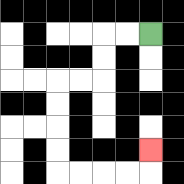{'start': '[6, 1]', 'end': '[6, 6]', 'path_directions': 'L,L,D,D,L,L,D,D,D,D,R,R,R,R,U', 'path_coordinates': '[[6, 1], [5, 1], [4, 1], [4, 2], [4, 3], [3, 3], [2, 3], [2, 4], [2, 5], [2, 6], [2, 7], [3, 7], [4, 7], [5, 7], [6, 7], [6, 6]]'}